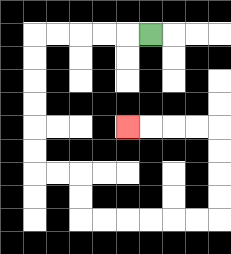{'start': '[6, 1]', 'end': '[5, 5]', 'path_directions': 'L,L,L,L,L,D,D,D,D,D,D,R,R,D,D,R,R,R,R,R,R,U,U,U,U,L,L,L,L', 'path_coordinates': '[[6, 1], [5, 1], [4, 1], [3, 1], [2, 1], [1, 1], [1, 2], [1, 3], [1, 4], [1, 5], [1, 6], [1, 7], [2, 7], [3, 7], [3, 8], [3, 9], [4, 9], [5, 9], [6, 9], [7, 9], [8, 9], [9, 9], [9, 8], [9, 7], [9, 6], [9, 5], [8, 5], [7, 5], [6, 5], [5, 5]]'}